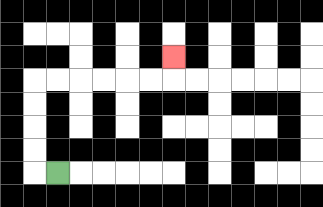{'start': '[2, 7]', 'end': '[7, 2]', 'path_directions': 'L,U,U,U,U,R,R,R,R,R,R,U', 'path_coordinates': '[[2, 7], [1, 7], [1, 6], [1, 5], [1, 4], [1, 3], [2, 3], [3, 3], [4, 3], [5, 3], [6, 3], [7, 3], [7, 2]]'}